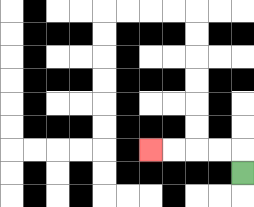{'start': '[10, 7]', 'end': '[6, 6]', 'path_directions': 'U,L,L,L,L', 'path_coordinates': '[[10, 7], [10, 6], [9, 6], [8, 6], [7, 6], [6, 6]]'}